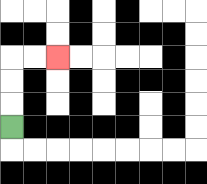{'start': '[0, 5]', 'end': '[2, 2]', 'path_directions': 'U,U,U,R,R', 'path_coordinates': '[[0, 5], [0, 4], [0, 3], [0, 2], [1, 2], [2, 2]]'}